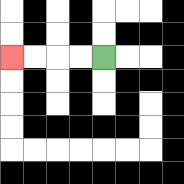{'start': '[4, 2]', 'end': '[0, 2]', 'path_directions': 'L,L,L,L', 'path_coordinates': '[[4, 2], [3, 2], [2, 2], [1, 2], [0, 2]]'}